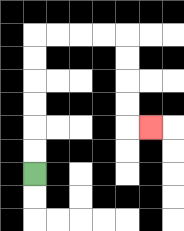{'start': '[1, 7]', 'end': '[6, 5]', 'path_directions': 'U,U,U,U,U,U,R,R,R,R,D,D,D,D,R', 'path_coordinates': '[[1, 7], [1, 6], [1, 5], [1, 4], [1, 3], [1, 2], [1, 1], [2, 1], [3, 1], [4, 1], [5, 1], [5, 2], [5, 3], [5, 4], [5, 5], [6, 5]]'}